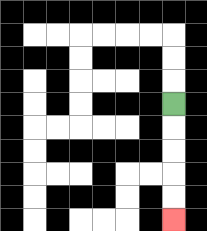{'start': '[7, 4]', 'end': '[7, 9]', 'path_directions': 'D,D,D,D,D', 'path_coordinates': '[[7, 4], [7, 5], [7, 6], [7, 7], [7, 8], [7, 9]]'}